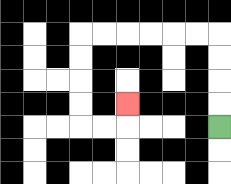{'start': '[9, 5]', 'end': '[5, 4]', 'path_directions': 'U,U,U,U,L,L,L,L,L,L,D,D,D,D,R,R,U', 'path_coordinates': '[[9, 5], [9, 4], [9, 3], [9, 2], [9, 1], [8, 1], [7, 1], [6, 1], [5, 1], [4, 1], [3, 1], [3, 2], [3, 3], [3, 4], [3, 5], [4, 5], [5, 5], [5, 4]]'}